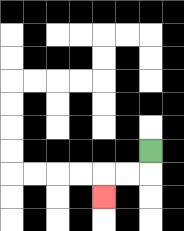{'start': '[6, 6]', 'end': '[4, 8]', 'path_directions': 'D,L,L,D', 'path_coordinates': '[[6, 6], [6, 7], [5, 7], [4, 7], [4, 8]]'}